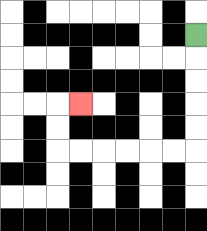{'start': '[8, 1]', 'end': '[3, 4]', 'path_directions': 'D,D,D,D,D,L,L,L,L,L,L,U,U,R', 'path_coordinates': '[[8, 1], [8, 2], [8, 3], [8, 4], [8, 5], [8, 6], [7, 6], [6, 6], [5, 6], [4, 6], [3, 6], [2, 6], [2, 5], [2, 4], [3, 4]]'}